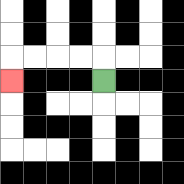{'start': '[4, 3]', 'end': '[0, 3]', 'path_directions': 'U,L,L,L,L,D', 'path_coordinates': '[[4, 3], [4, 2], [3, 2], [2, 2], [1, 2], [0, 2], [0, 3]]'}